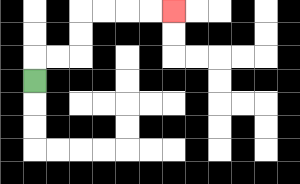{'start': '[1, 3]', 'end': '[7, 0]', 'path_directions': 'U,R,R,U,U,R,R,R,R', 'path_coordinates': '[[1, 3], [1, 2], [2, 2], [3, 2], [3, 1], [3, 0], [4, 0], [5, 0], [6, 0], [7, 0]]'}